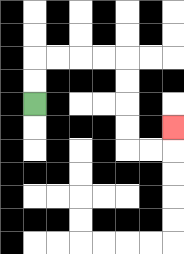{'start': '[1, 4]', 'end': '[7, 5]', 'path_directions': 'U,U,R,R,R,R,D,D,D,D,R,R,U', 'path_coordinates': '[[1, 4], [1, 3], [1, 2], [2, 2], [3, 2], [4, 2], [5, 2], [5, 3], [5, 4], [5, 5], [5, 6], [6, 6], [7, 6], [7, 5]]'}